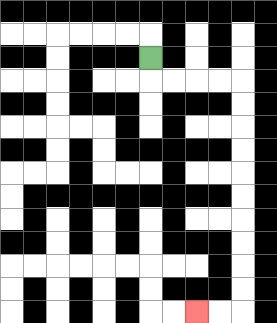{'start': '[6, 2]', 'end': '[8, 13]', 'path_directions': 'D,R,R,R,R,D,D,D,D,D,D,D,D,D,D,L,L', 'path_coordinates': '[[6, 2], [6, 3], [7, 3], [8, 3], [9, 3], [10, 3], [10, 4], [10, 5], [10, 6], [10, 7], [10, 8], [10, 9], [10, 10], [10, 11], [10, 12], [10, 13], [9, 13], [8, 13]]'}